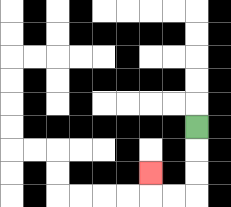{'start': '[8, 5]', 'end': '[6, 7]', 'path_directions': 'D,D,D,L,L,U', 'path_coordinates': '[[8, 5], [8, 6], [8, 7], [8, 8], [7, 8], [6, 8], [6, 7]]'}